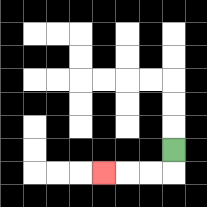{'start': '[7, 6]', 'end': '[4, 7]', 'path_directions': 'D,L,L,L', 'path_coordinates': '[[7, 6], [7, 7], [6, 7], [5, 7], [4, 7]]'}